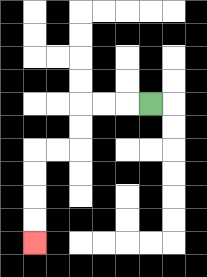{'start': '[6, 4]', 'end': '[1, 10]', 'path_directions': 'L,L,L,D,D,L,L,D,D,D,D', 'path_coordinates': '[[6, 4], [5, 4], [4, 4], [3, 4], [3, 5], [3, 6], [2, 6], [1, 6], [1, 7], [1, 8], [1, 9], [1, 10]]'}